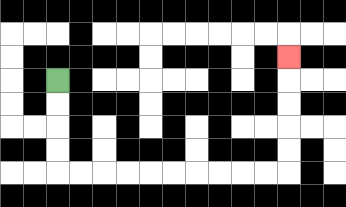{'start': '[2, 3]', 'end': '[12, 2]', 'path_directions': 'D,D,D,D,R,R,R,R,R,R,R,R,R,R,U,U,U,U,U', 'path_coordinates': '[[2, 3], [2, 4], [2, 5], [2, 6], [2, 7], [3, 7], [4, 7], [5, 7], [6, 7], [7, 7], [8, 7], [9, 7], [10, 7], [11, 7], [12, 7], [12, 6], [12, 5], [12, 4], [12, 3], [12, 2]]'}